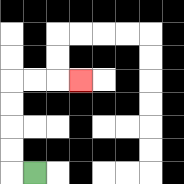{'start': '[1, 7]', 'end': '[3, 3]', 'path_directions': 'L,U,U,U,U,R,R,R', 'path_coordinates': '[[1, 7], [0, 7], [0, 6], [0, 5], [0, 4], [0, 3], [1, 3], [2, 3], [3, 3]]'}